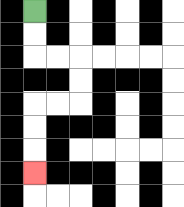{'start': '[1, 0]', 'end': '[1, 7]', 'path_directions': 'D,D,R,R,D,D,L,L,D,D,D', 'path_coordinates': '[[1, 0], [1, 1], [1, 2], [2, 2], [3, 2], [3, 3], [3, 4], [2, 4], [1, 4], [1, 5], [1, 6], [1, 7]]'}